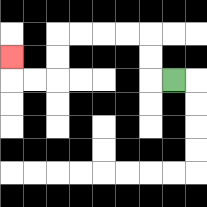{'start': '[7, 3]', 'end': '[0, 2]', 'path_directions': 'L,U,U,L,L,L,L,D,D,L,L,U', 'path_coordinates': '[[7, 3], [6, 3], [6, 2], [6, 1], [5, 1], [4, 1], [3, 1], [2, 1], [2, 2], [2, 3], [1, 3], [0, 3], [0, 2]]'}